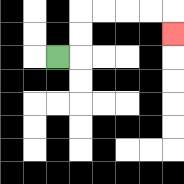{'start': '[2, 2]', 'end': '[7, 1]', 'path_directions': 'R,U,U,R,R,R,R,D', 'path_coordinates': '[[2, 2], [3, 2], [3, 1], [3, 0], [4, 0], [5, 0], [6, 0], [7, 0], [7, 1]]'}